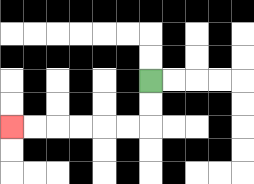{'start': '[6, 3]', 'end': '[0, 5]', 'path_directions': 'D,D,L,L,L,L,L,L', 'path_coordinates': '[[6, 3], [6, 4], [6, 5], [5, 5], [4, 5], [3, 5], [2, 5], [1, 5], [0, 5]]'}